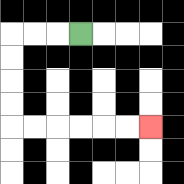{'start': '[3, 1]', 'end': '[6, 5]', 'path_directions': 'L,L,L,D,D,D,D,R,R,R,R,R,R', 'path_coordinates': '[[3, 1], [2, 1], [1, 1], [0, 1], [0, 2], [0, 3], [0, 4], [0, 5], [1, 5], [2, 5], [3, 5], [4, 5], [5, 5], [6, 5]]'}